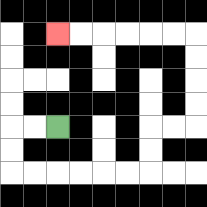{'start': '[2, 5]', 'end': '[2, 1]', 'path_directions': 'L,L,D,D,R,R,R,R,R,R,U,U,R,R,U,U,U,U,L,L,L,L,L,L', 'path_coordinates': '[[2, 5], [1, 5], [0, 5], [0, 6], [0, 7], [1, 7], [2, 7], [3, 7], [4, 7], [5, 7], [6, 7], [6, 6], [6, 5], [7, 5], [8, 5], [8, 4], [8, 3], [8, 2], [8, 1], [7, 1], [6, 1], [5, 1], [4, 1], [3, 1], [2, 1]]'}